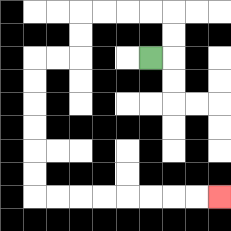{'start': '[6, 2]', 'end': '[9, 8]', 'path_directions': 'R,U,U,L,L,L,L,D,D,L,L,D,D,D,D,D,D,R,R,R,R,R,R,R,R', 'path_coordinates': '[[6, 2], [7, 2], [7, 1], [7, 0], [6, 0], [5, 0], [4, 0], [3, 0], [3, 1], [3, 2], [2, 2], [1, 2], [1, 3], [1, 4], [1, 5], [1, 6], [1, 7], [1, 8], [2, 8], [3, 8], [4, 8], [5, 8], [6, 8], [7, 8], [8, 8], [9, 8]]'}